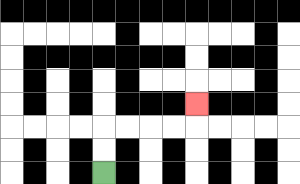{'start': '[4, 7]', 'end': '[8, 4]', 'path_directions': 'U,U,R,R,R,R,U', 'path_coordinates': '[[4, 7], [4, 6], [4, 5], [5, 5], [6, 5], [7, 5], [8, 5], [8, 4]]'}